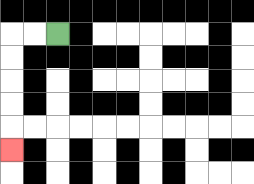{'start': '[2, 1]', 'end': '[0, 6]', 'path_directions': 'L,L,D,D,D,D,D', 'path_coordinates': '[[2, 1], [1, 1], [0, 1], [0, 2], [0, 3], [0, 4], [0, 5], [0, 6]]'}